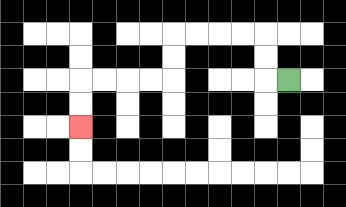{'start': '[12, 3]', 'end': '[3, 5]', 'path_directions': 'L,U,U,L,L,L,L,D,D,L,L,L,L,D,D', 'path_coordinates': '[[12, 3], [11, 3], [11, 2], [11, 1], [10, 1], [9, 1], [8, 1], [7, 1], [7, 2], [7, 3], [6, 3], [5, 3], [4, 3], [3, 3], [3, 4], [3, 5]]'}